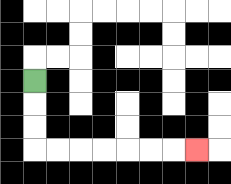{'start': '[1, 3]', 'end': '[8, 6]', 'path_directions': 'D,D,D,R,R,R,R,R,R,R', 'path_coordinates': '[[1, 3], [1, 4], [1, 5], [1, 6], [2, 6], [3, 6], [4, 6], [5, 6], [6, 6], [7, 6], [8, 6]]'}